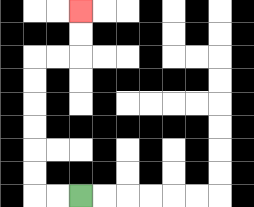{'start': '[3, 8]', 'end': '[3, 0]', 'path_directions': 'L,L,U,U,U,U,U,U,R,R,U,U', 'path_coordinates': '[[3, 8], [2, 8], [1, 8], [1, 7], [1, 6], [1, 5], [1, 4], [1, 3], [1, 2], [2, 2], [3, 2], [3, 1], [3, 0]]'}